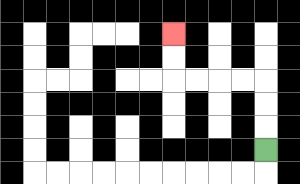{'start': '[11, 6]', 'end': '[7, 1]', 'path_directions': 'U,U,U,L,L,L,L,U,U', 'path_coordinates': '[[11, 6], [11, 5], [11, 4], [11, 3], [10, 3], [9, 3], [8, 3], [7, 3], [7, 2], [7, 1]]'}